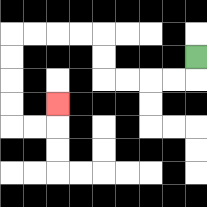{'start': '[8, 2]', 'end': '[2, 4]', 'path_directions': 'D,L,L,L,L,U,U,L,L,L,L,D,D,D,D,R,R,U', 'path_coordinates': '[[8, 2], [8, 3], [7, 3], [6, 3], [5, 3], [4, 3], [4, 2], [4, 1], [3, 1], [2, 1], [1, 1], [0, 1], [0, 2], [0, 3], [0, 4], [0, 5], [1, 5], [2, 5], [2, 4]]'}